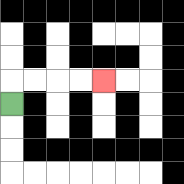{'start': '[0, 4]', 'end': '[4, 3]', 'path_directions': 'U,R,R,R,R', 'path_coordinates': '[[0, 4], [0, 3], [1, 3], [2, 3], [3, 3], [4, 3]]'}